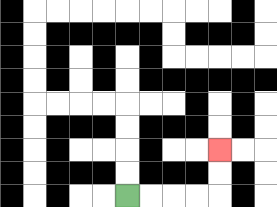{'start': '[5, 8]', 'end': '[9, 6]', 'path_directions': 'R,R,R,R,U,U', 'path_coordinates': '[[5, 8], [6, 8], [7, 8], [8, 8], [9, 8], [9, 7], [9, 6]]'}